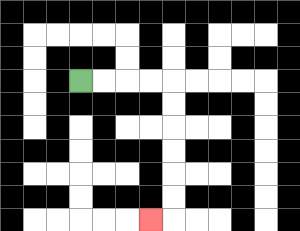{'start': '[3, 3]', 'end': '[6, 9]', 'path_directions': 'R,R,R,R,D,D,D,D,D,D,L', 'path_coordinates': '[[3, 3], [4, 3], [5, 3], [6, 3], [7, 3], [7, 4], [7, 5], [7, 6], [7, 7], [7, 8], [7, 9], [6, 9]]'}